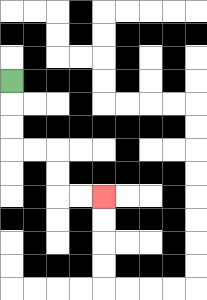{'start': '[0, 3]', 'end': '[4, 8]', 'path_directions': 'D,D,D,R,R,D,D,R,R', 'path_coordinates': '[[0, 3], [0, 4], [0, 5], [0, 6], [1, 6], [2, 6], [2, 7], [2, 8], [3, 8], [4, 8]]'}